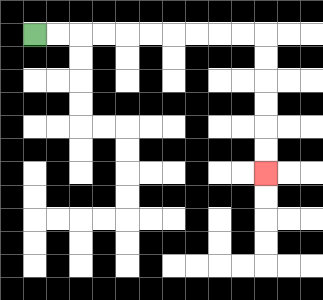{'start': '[1, 1]', 'end': '[11, 7]', 'path_directions': 'R,R,R,R,R,R,R,R,R,R,D,D,D,D,D,D', 'path_coordinates': '[[1, 1], [2, 1], [3, 1], [4, 1], [5, 1], [6, 1], [7, 1], [8, 1], [9, 1], [10, 1], [11, 1], [11, 2], [11, 3], [11, 4], [11, 5], [11, 6], [11, 7]]'}